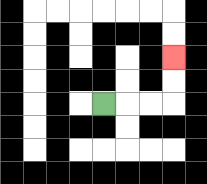{'start': '[4, 4]', 'end': '[7, 2]', 'path_directions': 'R,R,R,U,U', 'path_coordinates': '[[4, 4], [5, 4], [6, 4], [7, 4], [7, 3], [7, 2]]'}